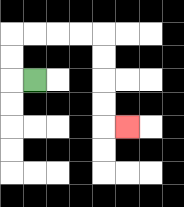{'start': '[1, 3]', 'end': '[5, 5]', 'path_directions': 'L,U,U,R,R,R,R,D,D,D,D,R', 'path_coordinates': '[[1, 3], [0, 3], [0, 2], [0, 1], [1, 1], [2, 1], [3, 1], [4, 1], [4, 2], [4, 3], [4, 4], [4, 5], [5, 5]]'}